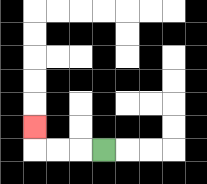{'start': '[4, 6]', 'end': '[1, 5]', 'path_directions': 'L,L,L,U', 'path_coordinates': '[[4, 6], [3, 6], [2, 6], [1, 6], [1, 5]]'}